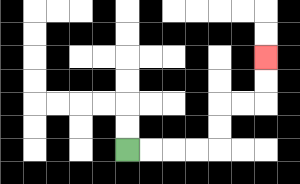{'start': '[5, 6]', 'end': '[11, 2]', 'path_directions': 'R,R,R,R,U,U,R,R,U,U', 'path_coordinates': '[[5, 6], [6, 6], [7, 6], [8, 6], [9, 6], [9, 5], [9, 4], [10, 4], [11, 4], [11, 3], [11, 2]]'}